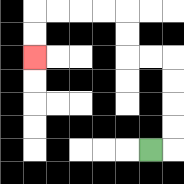{'start': '[6, 6]', 'end': '[1, 2]', 'path_directions': 'R,U,U,U,U,L,L,U,U,L,L,L,L,D,D', 'path_coordinates': '[[6, 6], [7, 6], [7, 5], [7, 4], [7, 3], [7, 2], [6, 2], [5, 2], [5, 1], [5, 0], [4, 0], [3, 0], [2, 0], [1, 0], [1, 1], [1, 2]]'}